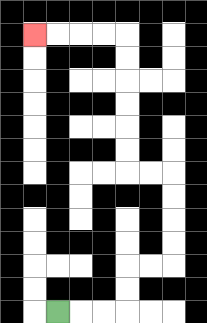{'start': '[2, 13]', 'end': '[1, 1]', 'path_directions': 'R,R,R,U,U,R,R,U,U,U,U,L,L,U,U,U,U,U,U,L,L,L,L', 'path_coordinates': '[[2, 13], [3, 13], [4, 13], [5, 13], [5, 12], [5, 11], [6, 11], [7, 11], [7, 10], [7, 9], [7, 8], [7, 7], [6, 7], [5, 7], [5, 6], [5, 5], [5, 4], [5, 3], [5, 2], [5, 1], [4, 1], [3, 1], [2, 1], [1, 1]]'}